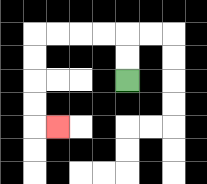{'start': '[5, 3]', 'end': '[2, 5]', 'path_directions': 'U,U,L,L,L,L,D,D,D,D,R', 'path_coordinates': '[[5, 3], [5, 2], [5, 1], [4, 1], [3, 1], [2, 1], [1, 1], [1, 2], [1, 3], [1, 4], [1, 5], [2, 5]]'}